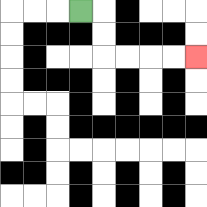{'start': '[3, 0]', 'end': '[8, 2]', 'path_directions': 'R,D,D,R,R,R,R', 'path_coordinates': '[[3, 0], [4, 0], [4, 1], [4, 2], [5, 2], [6, 2], [7, 2], [8, 2]]'}